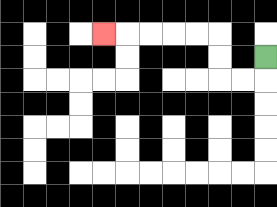{'start': '[11, 2]', 'end': '[4, 1]', 'path_directions': 'D,L,L,U,U,L,L,L,L,L', 'path_coordinates': '[[11, 2], [11, 3], [10, 3], [9, 3], [9, 2], [9, 1], [8, 1], [7, 1], [6, 1], [5, 1], [4, 1]]'}